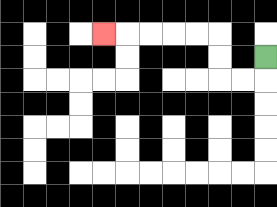{'start': '[11, 2]', 'end': '[4, 1]', 'path_directions': 'D,L,L,U,U,L,L,L,L,L', 'path_coordinates': '[[11, 2], [11, 3], [10, 3], [9, 3], [9, 2], [9, 1], [8, 1], [7, 1], [6, 1], [5, 1], [4, 1]]'}